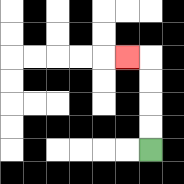{'start': '[6, 6]', 'end': '[5, 2]', 'path_directions': 'U,U,U,U,L', 'path_coordinates': '[[6, 6], [6, 5], [6, 4], [6, 3], [6, 2], [5, 2]]'}